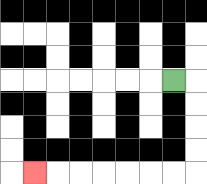{'start': '[7, 3]', 'end': '[1, 7]', 'path_directions': 'R,D,D,D,D,L,L,L,L,L,L,L', 'path_coordinates': '[[7, 3], [8, 3], [8, 4], [8, 5], [8, 6], [8, 7], [7, 7], [6, 7], [5, 7], [4, 7], [3, 7], [2, 7], [1, 7]]'}